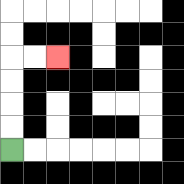{'start': '[0, 6]', 'end': '[2, 2]', 'path_directions': 'U,U,U,U,R,R', 'path_coordinates': '[[0, 6], [0, 5], [0, 4], [0, 3], [0, 2], [1, 2], [2, 2]]'}